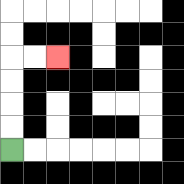{'start': '[0, 6]', 'end': '[2, 2]', 'path_directions': 'U,U,U,U,R,R', 'path_coordinates': '[[0, 6], [0, 5], [0, 4], [0, 3], [0, 2], [1, 2], [2, 2]]'}